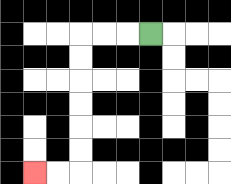{'start': '[6, 1]', 'end': '[1, 7]', 'path_directions': 'L,L,L,D,D,D,D,D,D,L,L', 'path_coordinates': '[[6, 1], [5, 1], [4, 1], [3, 1], [3, 2], [3, 3], [3, 4], [3, 5], [3, 6], [3, 7], [2, 7], [1, 7]]'}